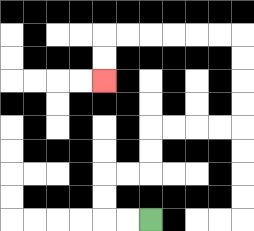{'start': '[6, 9]', 'end': '[4, 3]', 'path_directions': 'L,L,U,U,R,R,U,U,R,R,R,R,U,U,U,U,L,L,L,L,L,L,D,D', 'path_coordinates': '[[6, 9], [5, 9], [4, 9], [4, 8], [4, 7], [5, 7], [6, 7], [6, 6], [6, 5], [7, 5], [8, 5], [9, 5], [10, 5], [10, 4], [10, 3], [10, 2], [10, 1], [9, 1], [8, 1], [7, 1], [6, 1], [5, 1], [4, 1], [4, 2], [4, 3]]'}